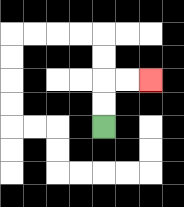{'start': '[4, 5]', 'end': '[6, 3]', 'path_directions': 'U,U,R,R', 'path_coordinates': '[[4, 5], [4, 4], [4, 3], [5, 3], [6, 3]]'}